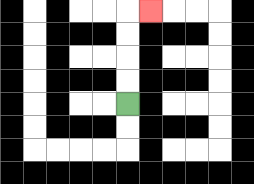{'start': '[5, 4]', 'end': '[6, 0]', 'path_directions': 'U,U,U,U,R', 'path_coordinates': '[[5, 4], [5, 3], [5, 2], [5, 1], [5, 0], [6, 0]]'}